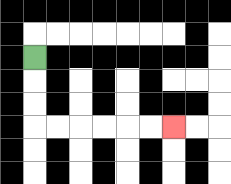{'start': '[1, 2]', 'end': '[7, 5]', 'path_directions': 'D,D,D,R,R,R,R,R,R', 'path_coordinates': '[[1, 2], [1, 3], [1, 4], [1, 5], [2, 5], [3, 5], [4, 5], [5, 5], [6, 5], [7, 5]]'}